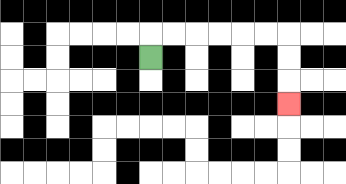{'start': '[6, 2]', 'end': '[12, 4]', 'path_directions': 'U,R,R,R,R,R,R,D,D,D', 'path_coordinates': '[[6, 2], [6, 1], [7, 1], [8, 1], [9, 1], [10, 1], [11, 1], [12, 1], [12, 2], [12, 3], [12, 4]]'}